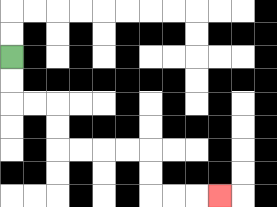{'start': '[0, 2]', 'end': '[9, 8]', 'path_directions': 'D,D,R,R,D,D,R,R,R,R,D,D,R,R,R', 'path_coordinates': '[[0, 2], [0, 3], [0, 4], [1, 4], [2, 4], [2, 5], [2, 6], [3, 6], [4, 6], [5, 6], [6, 6], [6, 7], [6, 8], [7, 8], [8, 8], [9, 8]]'}